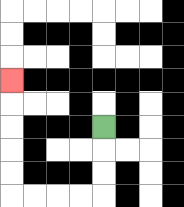{'start': '[4, 5]', 'end': '[0, 3]', 'path_directions': 'D,D,D,L,L,L,L,U,U,U,U,U', 'path_coordinates': '[[4, 5], [4, 6], [4, 7], [4, 8], [3, 8], [2, 8], [1, 8], [0, 8], [0, 7], [0, 6], [0, 5], [0, 4], [0, 3]]'}